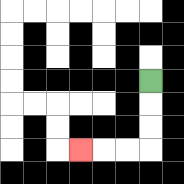{'start': '[6, 3]', 'end': '[3, 6]', 'path_directions': 'D,D,D,L,L,L', 'path_coordinates': '[[6, 3], [6, 4], [6, 5], [6, 6], [5, 6], [4, 6], [3, 6]]'}